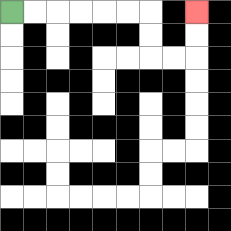{'start': '[0, 0]', 'end': '[8, 0]', 'path_directions': 'R,R,R,R,R,R,D,D,R,R,U,U', 'path_coordinates': '[[0, 0], [1, 0], [2, 0], [3, 0], [4, 0], [5, 0], [6, 0], [6, 1], [6, 2], [7, 2], [8, 2], [8, 1], [8, 0]]'}